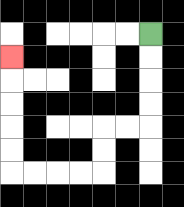{'start': '[6, 1]', 'end': '[0, 2]', 'path_directions': 'D,D,D,D,L,L,D,D,L,L,L,L,U,U,U,U,U', 'path_coordinates': '[[6, 1], [6, 2], [6, 3], [6, 4], [6, 5], [5, 5], [4, 5], [4, 6], [4, 7], [3, 7], [2, 7], [1, 7], [0, 7], [0, 6], [0, 5], [0, 4], [0, 3], [0, 2]]'}